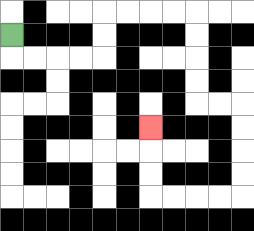{'start': '[0, 1]', 'end': '[6, 5]', 'path_directions': 'D,R,R,R,R,U,U,R,R,R,R,D,D,D,D,R,R,D,D,D,D,L,L,L,L,U,U,U', 'path_coordinates': '[[0, 1], [0, 2], [1, 2], [2, 2], [3, 2], [4, 2], [4, 1], [4, 0], [5, 0], [6, 0], [7, 0], [8, 0], [8, 1], [8, 2], [8, 3], [8, 4], [9, 4], [10, 4], [10, 5], [10, 6], [10, 7], [10, 8], [9, 8], [8, 8], [7, 8], [6, 8], [6, 7], [6, 6], [6, 5]]'}